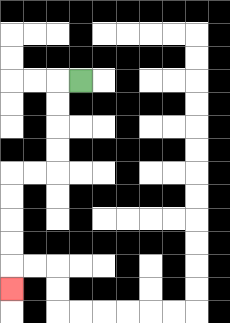{'start': '[3, 3]', 'end': '[0, 12]', 'path_directions': 'L,D,D,D,D,L,L,D,D,D,D,D', 'path_coordinates': '[[3, 3], [2, 3], [2, 4], [2, 5], [2, 6], [2, 7], [1, 7], [0, 7], [0, 8], [0, 9], [0, 10], [0, 11], [0, 12]]'}